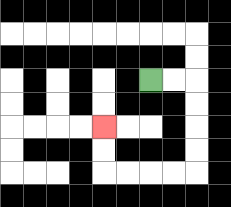{'start': '[6, 3]', 'end': '[4, 5]', 'path_directions': 'R,R,D,D,D,D,L,L,L,L,U,U', 'path_coordinates': '[[6, 3], [7, 3], [8, 3], [8, 4], [8, 5], [8, 6], [8, 7], [7, 7], [6, 7], [5, 7], [4, 7], [4, 6], [4, 5]]'}